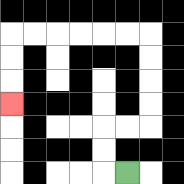{'start': '[5, 7]', 'end': '[0, 4]', 'path_directions': 'L,U,U,R,R,U,U,U,U,L,L,L,L,L,L,D,D,D', 'path_coordinates': '[[5, 7], [4, 7], [4, 6], [4, 5], [5, 5], [6, 5], [6, 4], [6, 3], [6, 2], [6, 1], [5, 1], [4, 1], [3, 1], [2, 1], [1, 1], [0, 1], [0, 2], [0, 3], [0, 4]]'}